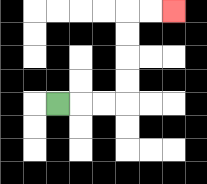{'start': '[2, 4]', 'end': '[7, 0]', 'path_directions': 'R,R,R,U,U,U,U,R,R', 'path_coordinates': '[[2, 4], [3, 4], [4, 4], [5, 4], [5, 3], [5, 2], [5, 1], [5, 0], [6, 0], [7, 0]]'}